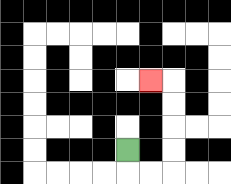{'start': '[5, 6]', 'end': '[6, 3]', 'path_directions': 'D,R,R,U,U,U,U,L', 'path_coordinates': '[[5, 6], [5, 7], [6, 7], [7, 7], [7, 6], [7, 5], [7, 4], [7, 3], [6, 3]]'}